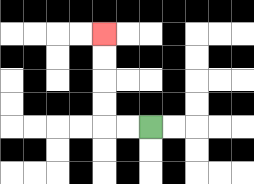{'start': '[6, 5]', 'end': '[4, 1]', 'path_directions': 'L,L,U,U,U,U', 'path_coordinates': '[[6, 5], [5, 5], [4, 5], [4, 4], [4, 3], [4, 2], [4, 1]]'}